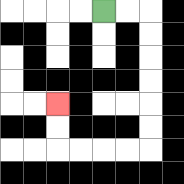{'start': '[4, 0]', 'end': '[2, 4]', 'path_directions': 'R,R,D,D,D,D,D,D,L,L,L,L,U,U', 'path_coordinates': '[[4, 0], [5, 0], [6, 0], [6, 1], [6, 2], [6, 3], [6, 4], [6, 5], [6, 6], [5, 6], [4, 6], [3, 6], [2, 6], [2, 5], [2, 4]]'}